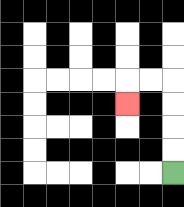{'start': '[7, 7]', 'end': '[5, 4]', 'path_directions': 'U,U,U,U,L,L,D', 'path_coordinates': '[[7, 7], [7, 6], [7, 5], [7, 4], [7, 3], [6, 3], [5, 3], [5, 4]]'}